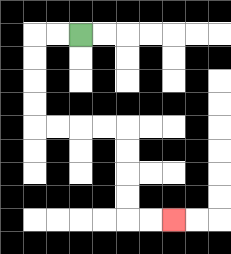{'start': '[3, 1]', 'end': '[7, 9]', 'path_directions': 'L,L,D,D,D,D,R,R,R,R,D,D,D,D,R,R', 'path_coordinates': '[[3, 1], [2, 1], [1, 1], [1, 2], [1, 3], [1, 4], [1, 5], [2, 5], [3, 5], [4, 5], [5, 5], [5, 6], [5, 7], [5, 8], [5, 9], [6, 9], [7, 9]]'}